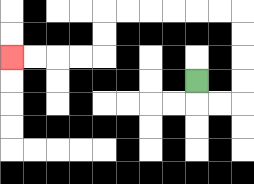{'start': '[8, 3]', 'end': '[0, 2]', 'path_directions': 'D,R,R,U,U,U,U,L,L,L,L,L,L,D,D,L,L,L,L', 'path_coordinates': '[[8, 3], [8, 4], [9, 4], [10, 4], [10, 3], [10, 2], [10, 1], [10, 0], [9, 0], [8, 0], [7, 0], [6, 0], [5, 0], [4, 0], [4, 1], [4, 2], [3, 2], [2, 2], [1, 2], [0, 2]]'}